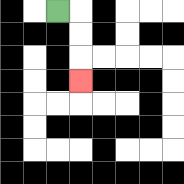{'start': '[2, 0]', 'end': '[3, 3]', 'path_directions': 'R,D,D,D', 'path_coordinates': '[[2, 0], [3, 0], [3, 1], [3, 2], [3, 3]]'}